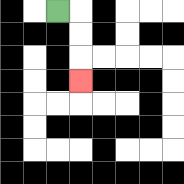{'start': '[2, 0]', 'end': '[3, 3]', 'path_directions': 'R,D,D,D', 'path_coordinates': '[[2, 0], [3, 0], [3, 1], [3, 2], [3, 3]]'}